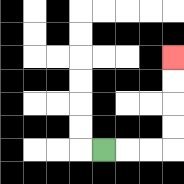{'start': '[4, 6]', 'end': '[7, 2]', 'path_directions': 'R,R,R,U,U,U,U', 'path_coordinates': '[[4, 6], [5, 6], [6, 6], [7, 6], [7, 5], [7, 4], [7, 3], [7, 2]]'}